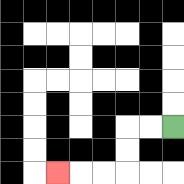{'start': '[7, 5]', 'end': '[2, 7]', 'path_directions': 'L,L,D,D,L,L,L', 'path_coordinates': '[[7, 5], [6, 5], [5, 5], [5, 6], [5, 7], [4, 7], [3, 7], [2, 7]]'}